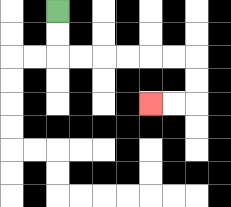{'start': '[2, 0]', 'end': '[6, 4]', 'path_directions': 'D,D,R,R,R,R,R,R,D,D,L,L', 'path_coordinates': '[[2, 0], [2, 1], [2, 2], [3, 2], [4, 2], [5, 2], [6, 2], [7, 2], [8, 2], [8, 3], [8, 4], [7, 4], [6, 4]]'}